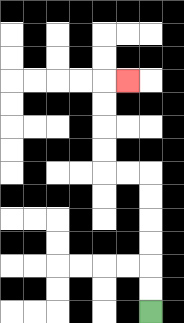{'start': '[6, 13]', 'end': '[5, 3]', 'path_directions': 'U,U,U,U,U,U,L,L,U,U,U,U,R', 'path_coordinates': '[[6, 13], [6, 12], [6, 11], [6, 10], [6, 9], [6, 8], [6, 7], [5, 7], [4, 7], [4, 6], [4, 5], [4, 4], [4, 3], [5, 3]]'}